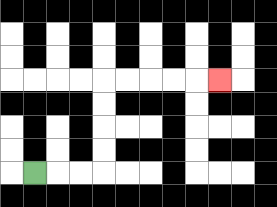{'start': '[1, 7]', 'end': '[9, 3]', 'path_directions': 'R,R,R,U,U,U,U,R,R,R,R,R', 'path_coordinates': '[[1, 7], [2, 7], [3, 7], [4, 7], [4, 6], [4, 5], [4, 4], [4, 3], [5, 3], [6, 3], [7, 3], [8, 3], [9, 3]]'}